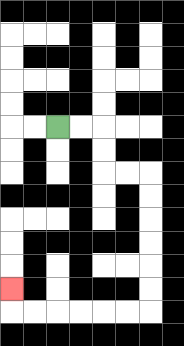{'start': '[2, 5]', 'end': '[0, 12]', 'path_directions': 'R,R,D,D,R,R,D,D,D,D,D,D,L,L,L,L,L,L,U', 'path_coordinates': '[[2, 5], [3, 5], [4, 5], [4, 6], [4, 7], [5, 7], [6, 7], [6, 8], [6, 9], [6, 10], [6, 11], [6, 12], [6, 13], [5, 13], [4, 13], [3, 13], [2, 13], [1, 13], [0, 13], [0, 12]]'}